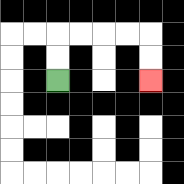{'start': '[2, 3]', 'end': '[6, 3]', 'path_directions': 'U,U,R,R,R,R,D,D', 'path_coordinates': '[[2, 3], [2, 2], [2, 1], [3, 1], [4, 1], [5, 1], [6, 1], [6, 2], [6, 3]]'}